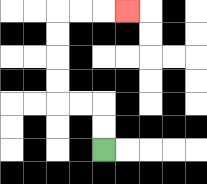{'start': '[4, 6]', 'end': '[5, 0]', 'path_directions': 'U,U,L,L,U,U,U,U,R,R,R', 'path_coordinates': '[[4, 6], [4, 5], [4, 4], [3, 4], [2, 4], [2, 3], [2, 2], [2, 1], [2, 0], [3, 0], [4, 0], [5, 0]]'}